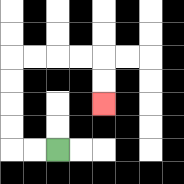{'start': '[2, 6]', 'end': '[4, 4]', 'path_directions': 'L,L,U,U,U,U,R,R,R,R,D,D', 'path_coordinates': '[[2, 6], [1, 6], [0, 6], [0, 5], [0, 4], [0, 3], [0, 2], [1, 2], [2, 2], [3, 2], [4, 2], [4, 3], [4, 4]]'}